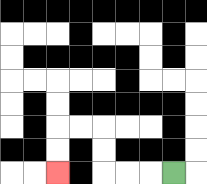{'start': '[7, 7]', 'end': '[2, 7]', 'path_directions': 'L,L,L,U,U,L,L,D,D', 'path_coordinates': '[[7, 7], [6, 7], [5, 7], [4, 7], [4, 6], [4, 5], [3, 5], [2, 5], [2, 6], [2, 7]]'}